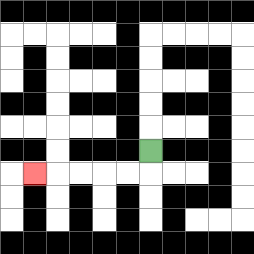{'start': '[6, 6]', 'end': '[1, 7]', 'path_directions': 'D,L,L,L,L,L', 'path_coordinates': '[[6, 6], [6, 7], [5, 7], [4, 7], [3, 7], [2, 7], [1, 7]]'}